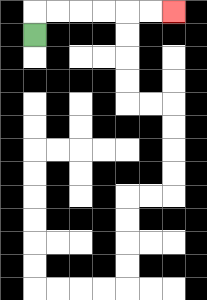{'start': '[1, 1]', 'end': '[7, 0]', 'path_directions': 'U,R,R,R,R,R,R', 'path_coordinates': '[[1, 1], [1, 0], [2, 0], [3, 0], [4, 0], [5, 0], [6, 0], [7, 0]]'}